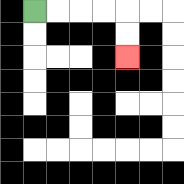{'start': '[1, 0]', 'end': '[5, 2]', 'path_directions': 'R,R,R,R,D,D', 'path_coordinates': '[[1, 0], [2, 0], [3, 0], [4, 0], [5, 0], [5, 1], [5, 2]]'}